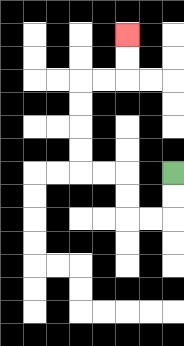{'start': '[7, 7]', 'end': '[5, 1]', 'path_directions': 'D,D,L,L,U,U,L,L,U,U,U,U,R,R,U,U', 'path_coordinates': '[[7, 7], [7, 8], [7, 9], [6, 9], [5, 9], [5, 8], [5, 7], [4, 7], [3, 7], [3, 6], [3, 5], [3, 4], [3, 3], [4, 3], [5, 3], [5, 2], [5, 1]]'}